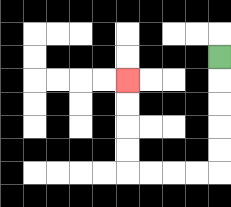{'start': '[9, 2]', 'end': '[5, 3]', 'path_directions': 'D,D,D,D,D,L,L,L,L,U,U,U,U', 'path_coordinates': '[[9, 2], [9, 3], [9, 4], [9, 5], [9, 6], [9, 7], [8, 7], [7, 7], [6, 7], [5, 7], [5, 6], [5, 5], [5, 4], [5, 3]]'}